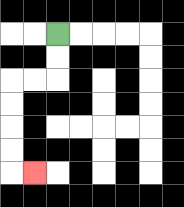{'start': '[2, 1]', 'end': '[1, 7]', 'path_directions': 'D,D,L,L,D,D,D,D,R', 'path_coordinates': '[[2, 1], [2, 2], [2, 3], [1, 3], [0, 3], [0, 4], [0, 5], [0, 6], [0, 7], [1, 7]]'}